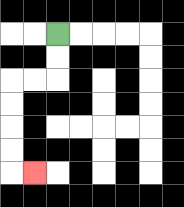{'start': '[2, 1]', 'end': '[1, 7]', 'path_directions': 'D,D,L,L,D,D,D,D,R', 'path_coordinates': '[[2, 1], [2, 2], [2, 3], [1, 3], [0, 3], [0, 4], [0, 5], [0, 6], [0, 7], [1, 7]]'}